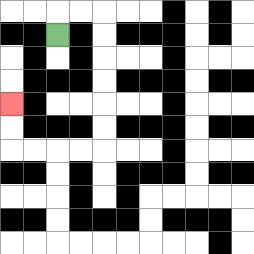{'start': '[2, 1]', 'end': '[0, 4]', 'path_directions': 'U,R,R,D,D,D,D,D,D,L,L,L,L,U,U', 'path_coordinates': '[[2, 1], [2, 0], [3, 0], [4, 0], [4, 1], [4, 2], [4, 3], [4, 4], [4, 5], [4, 6], [3, 6], [2, 6], [1, 6], [0, 6], [0, 5], [0, 4]]'}